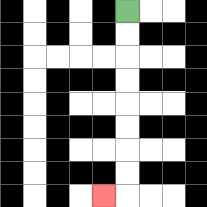{'start': '[5, 0]', 'end': '[4, 8]', 'path_directions': 'D,D,D,D,D,D,D,D,L', 'path_coordinates': '[[5, 0], [5, 1], [5, 2], [5, 3], [5, 4], [5, 5], [5, 6], [5, 7], [5, 8], [4, 8]]'}